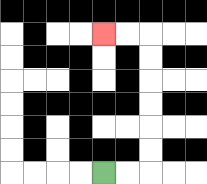{'start': '[4, 7]', 'end': '[4, 1]', 'path_directions': 'R,R,U,U,U,U,U,U,L,L', 'path_coordinates': '[[4, 7], [5, 7], [6, 7], [6, 6], [6, 5], [6, 4], [6, 3], [6, 2], [6, 1], [5, 1], [4, 1]]'}